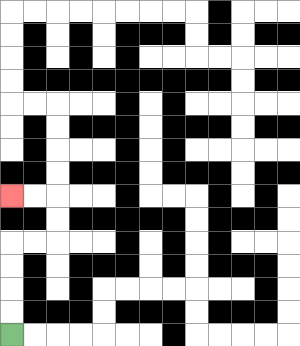{'start': '[0, 14]', 'end': '[0, 8]', 'path_directions': 'U,U,U,U,R,R,U,U,L,L', 'path_coordinates': '[[0, 14], [0, 13], [0, 12], [0, 11], [0, 10], [1, 10], [2, 10], [2, 9], [2, 8], [1, 8], [0, 8]]'}